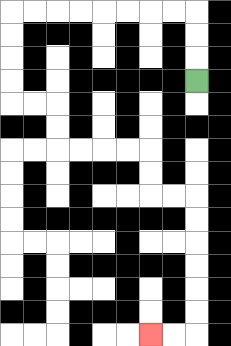{'start': '[8, 3]', 'end': '[6, 14]', 'path_directions': 'U,U,U,L,L,L,L,L,L,L,L,D,D,D,D,R,R,D,D,R,R,R,R,D,D,R,R,D,D,D,D,D,D,L,L', 'path_coordinates': '[[8, 3], [8, 2], [8, 1], [8, 0], [7, 0], [6, 0], [5, 0], [4, 0], [3, 0], [2, 0], [1, 0], [0, 0], [0, 1], [0, 2], [0, 3], [0, 4], [1, 4], [2, 4], [2, 5], [2, 6], [3, 6], [4, 6], [5, 6], [6, 6], [6, 7], [6, 8], [7, 8], [8, 8], [8, 9], [8, 10], [8, 11], [8, 12], [8, 13], [8, 14], [7, 14], [6, 14]]'}